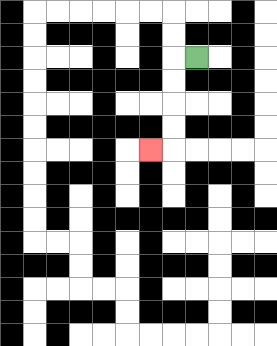{'start': '[8, 2]', 'end': '[6, 6]', 'path_directions': 'L,D,D,D,D,L', 'path_coordinates': '[[8, 2], [7, 2], [7, 3], [7, 4], [7, 5], [7, 6], [6, 6]]'}